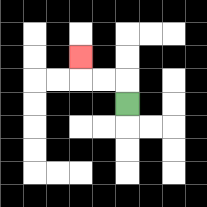{'start': '[5, 4]', 'end': '[3, 2]', 'path_directions': 'U,L,L,U', 'path_coordinates': '[[5, 4], [5, 3], [4, 3], [3, 3], [3, 2]]'}